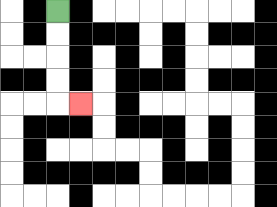{'start': '[2, 0]', 'end': '[3, 4]', 'path_directions': 'D,D,D,D,R', 'path_coordinates': '[[2, 0], [2, 1], [2, 2], [2, 3], [2, 4], [3, 4]]'}